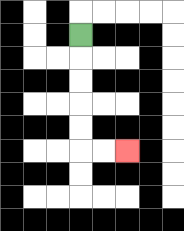{'start': '[3, 1]', 'end': '[5, 6]', 'path_directions': 'D,D,D,D,D,R,R', 'path_coordinates': '[[3, 1], [3, 2], [3, 3], [3, 4], [3, 5], [3, 6], [4, 6], [5, 6]]'}